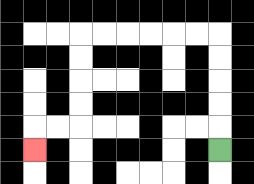{'start': '[9, 6]', 'end': '[1, 6]', 'path_directions': 'U,U,U,U,U,L,L,L,L,L,L,D,D,D,D,L,L,D', 'path_coordinates': '[[9, 6], [9, 5], [9, 4], [9, 3], [9, 2], [9, 1], [8, 1], [7, 1], [6, 1], [5, 1], [4, 1], [3, 1], [3, 2], [3, 3], [3, 4], [3, 5], [2, 5], [1, 5], [1, 6]]'}